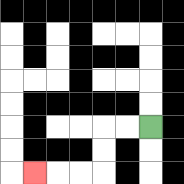{'start': '[6, 5]', 'end': '[1, 7]', 'path_directions': 'L,L,D,D,L,L,L', 'path_coordinates': '[[6, 5], [5, 5], [4, 5], [4, 6], [4, 7], [3, 7], [2, 7], [1, 7]]'}